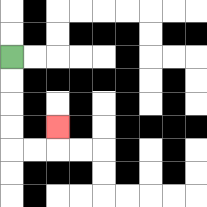{'start': '[0, 2]', 'end': '[2, 5]', 'path_directions': 'D,D,D,D,R,R,U', 'path_coordinates': '[[0, 2], [0, 3], [0, 4], [0, 5], [0, 6], [1, 6], [2, 6], [2, 5]]'}